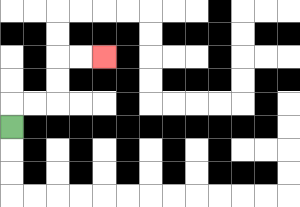{'start': '[0, 5]', 'end': '[4, 2]', 'path_directions': 'U,R,R,U,U,R,R', 'path_coordinates': '[[0, 5], [0, 4], [1, 4], [2, 4], [2, 3], [2, 2], [3, 2], [4, 2]]'}